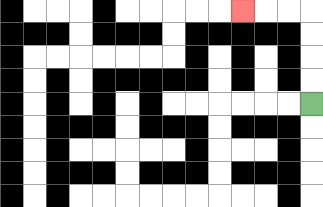{'start': '[13, 4]', 'end': '[10, 0]', 'path_directions': 'U,U,U,U,L,L,L', 'path_coordinates': '[[13, 4], [13, 3], [13, 2], [13, 1], [13, 0], [12, 0], [11, 0], [10, 0]]'}